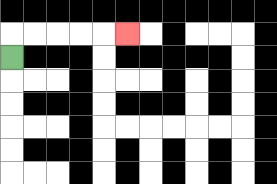{'start': '[0, 2]', 'end': '[5, 1]', 'path_directions': 'U,R,R,R,R,R', 'path_coordinates': '[[0, 2], [0, 1], [1, 1], [2, 1], [3, 1], [4, 1], [5, 1]]'}